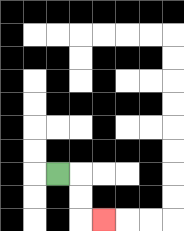{'start': '[2, 7]', 'end': '[4, 9]', 'path_directions': 'R,D,D,R', 'path_coordinates': '[[2, 7], [3, 7], [3, 8], [3, 9], [4, 9]]'}